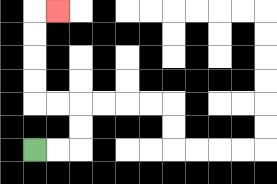{'start': '[1, 6]', 'end': '[2, 0]', 'path_directions': 'R,R,U,U,L,L,U,U,U,U,R', 'path_coordinates': '[[1, 6], [2, 6], [3, 6], [3, 5], [3, 4], [2, 4], [1, 4], [1, 3], [1, 2], [1, 1], [1, 0], [2, 0]]'}